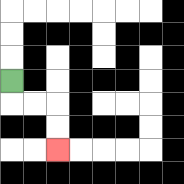{'start': '[0, 3]', 'end': '[2, 6]', 'path_directions': 'D,R,R,D,D', 'path_coordinates': '[[0, 3], [0, 4], [1, 4], [2, 4], [2, 5], [2, 6]]'}